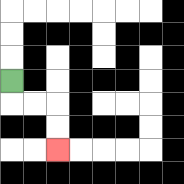{'start': '[0, 3]', 'end': '[2, 6]', 'path_directions': 'D,R,R,D,D', 'path_coordinates': '[[0, 3], [0, 4], [1, 4], [2, 4], [2, 5], [2, 6]]'}